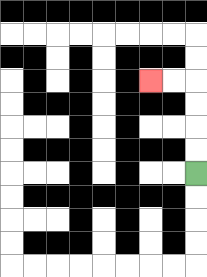{'start': '[8, 7]', 'end': '[6, 3]', 'path_directions': 'U,U,U,U,L,L', 'path_coordinates': '[[8, 7], [8, 6], [8, 5], [8, 4], [8, 3], [7, 3], [6, 3]]'}